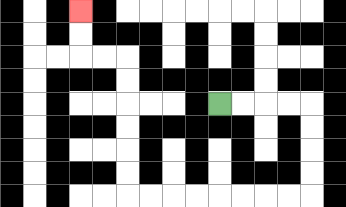{'start': '[9, 4]', 'end': '[3, 0]', 'path_directions': 'R,R,R,R,D,D,D,D,L,L,L,L,L,L,L,L,U,U,U,U,U,U,L,L,U,U', 'path_coordinates': '[[9, 4], [10, 4], [11, 4], [12, 4], [13, 4], [13, 5], [13, 6], [13, 7], [13, 8], [12, 8], [11, 8], [10, 8], [9, 8], [8, 8], [7, 8], [6, 8], [5, 8], [5, 7], [5, 6], [5, 5], [5, 4], [5, 3], [5, 2], [4, 2], [3, 2], [3, 1], [3, 0]]'}